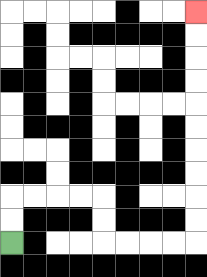{'start': '[0, 10]', 'end': '[8, 0]', 'path_directions': 'U,U,R,R,R,R,D,D,R,R,R,R,U,U,U,U,U,U,U,U,U,U', 'path_coordinates': '[[0, 10], [0, 9], [0, 8], [1, 8], [2, 8], [3, 8], [4, 8], [4, 9], [4, 10], [5, 10], [6, 10], [7, 10], [8, 10], [8, 9], [8, 8], [8, 7], [8, 6], [8, 5], [8, 4], [8, 3], [8, 2], [8, 1], [8, 0]]'}